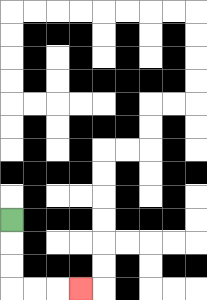{'start': '[0, 9]', 'end': '[3, 12]', 'path_directions': 'D,D,D,R,R,R', 'path_coordinates': '[[0, 9], [0, 10], [0, 11], [0, 12], [1, 12], [2, 12], [3, 12]]'}